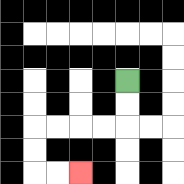{'start': '[5, 3]', 'end': '[3, 7]', 'path_directions': 'D,D,L,L,L,L,D,D,R,R', 'path_coordinates': '[[5, 3], [5, 4], [5, 5], [4, 5], [3, 5], [2, 5], [1, 5], [1, 6], [1, 7], [2, 7], [3, 7]]'}